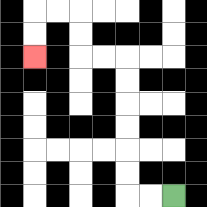{'start': '[7, 8]', 'end': '[1, 2]', 'path_directions': 'L,L,U,U,U,U,U,U,L,L,U,U,L,L,D,D', 'path_coordinates': '[[7, 8], [6, 8], [5, 8], [5, 7], [5, 6], [5, 5], [5, 4], [5, 3], [5, 2], [4, 2], [3, 2], [3, 1], [3, 0], [2, 0], [1, 0], [1, 1], [1, 2]]'}